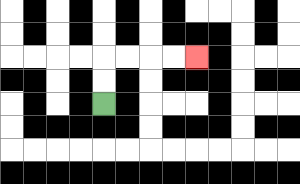{'start': '[4, 4]', 'end': '[8, 2]', 'path_directions': 'U,U,R,R,R,R', 'path_coordinates': '[[4, 4], [4, 3], [4, 2], [5, 2], [6, 2], [7, 2], [8, 2]]'}